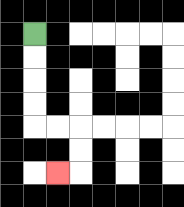{'start': '[1, 1]', 'end': '[2, 7]', 'path_directions': 'D,D,D,D,R,R,D,D,L', 'path_coordinates': '[[1, 1], [1, 2], [1, 3], [1, 4], [1, 5], [2, 5], [3, 5], [3, 6], [3, 7], [2, 7]]'}